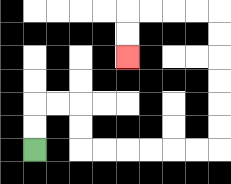{'start': '[1, 6]', 'end': '[5, 2]', 'path_directions': 'U,U,R,R,D,D,R,R,R,R,R,R,U,U,U,U,U,U,L,L,L,L,D,D', 'path_coordinates': '[[1, 6], [1, 5], [1, 4], [2, 4], [3, 4], [3, 5], [3, 6], [4, 6], [5, 6], [6, 6], [7, 6], [8, 6], [9, 6], [9, 5], [9, 4], [9, 3], [9, 2], [9, 1], [9, 0], [8, 0], [7, 0], [6, 0], [5, 0], [5, 1], [5, 2]]'}